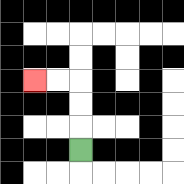{'start': '[3, 6]', 'end': '[1, 3]', 'path_directions': 'U,U,U,L,L', 'path_coordinates': '[[3, 6], [3, 5], [3, 4], [3, 3], [2, 3], [1, 3]]'}